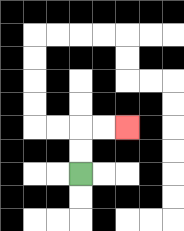{'start': '[3, 7]', 'end': '[5, 5]', 'path_directions': 'U,U,R,R', 'path_coordinates': '[[3, 7], [3, 6], [3, 5], [4, 5], [5, 5]]'}